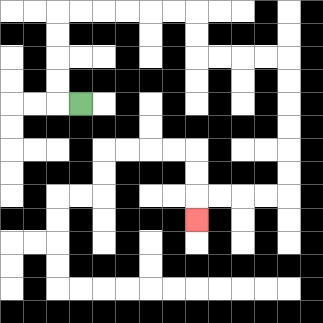{'start': '[3, 4]', 'end': '[8, 9]', 'path_directions': 'L,U,U,U,U,R,R,R,R,R,R,D,D,R,R,R,R,D,D,D,D,D,D,L,L,L,L,D', 'path_coordinates': '[[3, 4], [2, 4], [2, 3], [2, 2], [2, 1], [2, 0], [3, 0], [4, 0], [5, 0], [6, 0], [7, 0], [8, 0], [8, 1], [8, 2], [9, 2], [10, 2], [11, 2], [12, 2], [12, 3], [12, 4], [12, 5], [12, 6], [12, 7], [12, 8], [11, 8], [10, 8], [9, 8], [8, 8], [8, 9]]'}